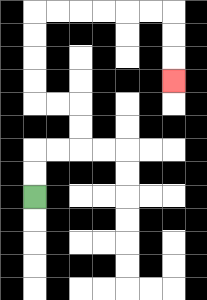{'start': '[1, 8]', 'end': '[7, 3]', 'path_directions': 'U,U,R,R,U,U,L,L,U,U,U,U,R,R,R,R,R,R,D,D,D', 'path_coordinates': '[[1, 8], [1, 7], [1, 6], [2, 6], [3, 6], [3, 5], [3, 4], [2, 4], [1, 4], [1, 3], [1, 2], [1, 1], [1, 0], [2, 0], [3, 0], [4, 0], [5, 0], [6, 0], [7, 0], [7, 1], [7, 2], [7, 3]]'}